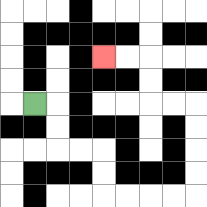{'start': '[1, 4]', 'end': '[4, 2]', 'path_directions': 'R,D,D,R,R,D,D,R,R,R,R,U,U,U,U,L,L,U,U,L,L', 'path_coordinates': '[[1, 4], [2, 4], [2, 5], [2, 6], [3, 6], [4, 6], [4, 7], [4, 8], [5, 8], [6, 8], [7, 8], [8, 8], [8, 7], [8, 6], [8, 5], [8, 4], [7, 4], [6, 4], [6, 3], [6, 2], [5, 2], [4, 2]]'}